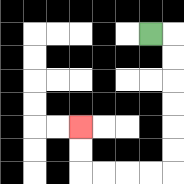{'start': '[6, 1]', 'end': '[3, 5]', 'path_directions': 'R,D,D,D,D,D,D,L,L,L,L,U,U', 'path_coordinates': '[[6, 1], [7, 1], [7, 2], [7, 3], [7, 4], [7, 5], [7, 6], [7, 7], [6, 7], [5, 7], [4, 7], [3, 7], [3, 6], [3, 5]]'}